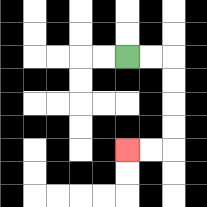{'start': '[5, 2]', 'end': '[5, 6]', 'path_directions': 'R,R,D,D,D,D,L,L', 'path_coordinates': '[[5, 2], [6, 2], [7, 2], [7, 3], [7, 4], [7, 5], [7, 6], [6, 6], [5, 6]]'}